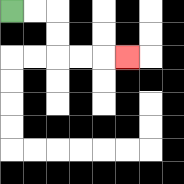{'start': '[0, 0]', 'end': '[5, 2]', 'path_directions': 'R,R,D,D,R,R,R', 'path_coordinates': '[[0, 0], [1, 0], [2, 0], [2, 1], [2, 2], [3, 2], [4, 2], [5, 2]]'}